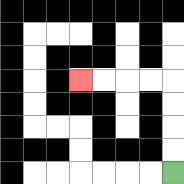{'start': '[7, 7]', 'end': '[3, 3]', 'path_directions': 'U,U,U,U,L,L,L,L', 'path_coordinates': '[[7, 7], [7, 6], [7, 5], [7, 4], [7, 3], [6, 3], [5, 3], [4, 3], [3, 3]]'}